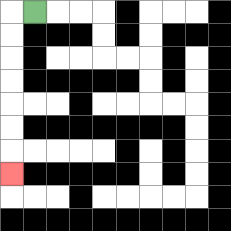{'start': '[1, 0]', 'end': '[0, 7]', 'path_directions': 'L,D,D,D,D,D,D,D', 'path_coordinates': '[[1, 0], [0, 0], [0, 1], [0, 2], [0, 3], [0, 4], [0, 5], [0, 6], [0, 7]]'}